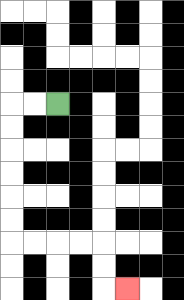{'start': '[2, 4]', 'end': '[5, 12]', 'path_directions': 'L,L,D,D,D,D,D,D,R,R,R,R,D,D,R', 'path_coordinates': '[[2, 4], [1, 4], [0, 4], [0, 5], [0, 6], [0, 7], [0, 8], [0, 9], [0, 10], [1, 10], [2, 10], [3, 10], [4, 10], [4, 11], [4, 12], [5, 12]]'}